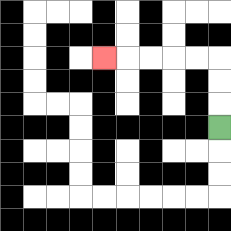{'start': '[9, 5]', 'end': '[4, 2]', 'path_directions': 'U,U,U,L,L,L,L,L', 'path_coordinates': '[[9, 5], [9, 4], [9, 3], [9, 2], [8, 2], [7, 2], [6, 2], [5, 2], [4, 2]]'}